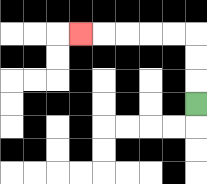{'start': '[8, 4]', 'end': '[3, 1]', 'path_directions': 'U,U,U,L,L,L,L,L', 'path_coordinates': '[[8, 4], [8, 3], [8, 2], [8, 1], [7, 1], [6, 1], [5, 1], [4, 1], [3, 1]]'}